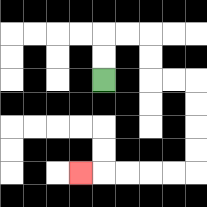{'start': '[4, 3]', 'end': '[3, 7]', 'path_directions': 'U,U,R,R,D,D,R,R,D,D,D,D,L,L,L,L,L', 'path_coordinates': '[[4, 3], [4, 2], [4, 1], [5, 1], [6, 1], [6, 2], [6, 3], [7, 3], [8, 3], [8, 4], [8, 5], [8, 6], [8, 7], [7, 7], [6, 7], [5, 7], [4, 7], [3, 7]]'}